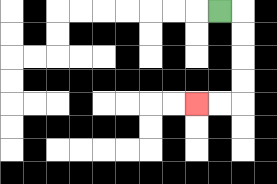{'start': '[9, 0]', 'end': '[8, 4]', 'path_directions': 'R,D,D,D,D,L,L', 'path_coordinates': '[[9, 0], [10, 0], [10, 1], [10, 2], [10, 3], [10, 4], [9, 4], [8, 4]]'}